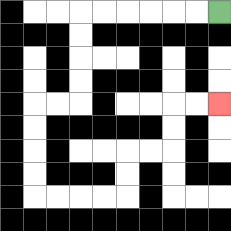{'start': '[9, 0]', 'end': '[9, 4]', 'path_directions': 'L,L,L,L,L,L,D,D,D,D,L,L,D,D,D,D,R,R,R,R,U,U,R,R,U,U,R,R', 'path_coordinates': '[[9, 0], [8, 0], [7, 0], [6, 0], [5, 0], [4, 0], [3, 0], [3, 1], [3, 2], [3, 3], [3, 4], [2, 4], [1, 4], [1, 5], [1, 6], [1, 7], [1, 8], [2, 8], [3, 8], [4, 8], [5, 8], [5, 7], [5, 6], [6, 6], [7, 6], [7, 5], [7, 4], [8, 4], [9, 4]]'}